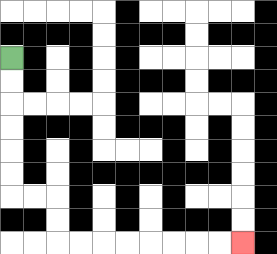{'start': '[0, 2]', 'end': '[10, 10]', 'path_directions': 'D,D,D,D,D,D,R,R,D,D,R,R,R,R,R,R,R,R', 'path_coordinates': '[[0, 2], [0, 3], [0, 4], [0, 5], [0, 6], [0, 7], [0, 8], [1, 8], [2, 8], [2, 9], [2, 10], [3, 10], [4, 10], [5, 10], [6, 10], [7, 10], [8, 10], [9, 10], [10, 10]]'}